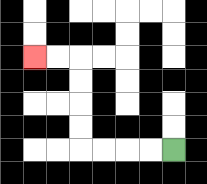{'start': '[7, 6]', 'end': '[1, 2]', 'path_directions': 'L,L,L,L,U,U,U,U,L,L', 'path_coordinates': '[[7, 6], [6, 6], [5, 6], [4, 6], [3, 6], [3, 5], [3, 4], [3, 3], [3, 2], [2, 2], [1, 2]]'}